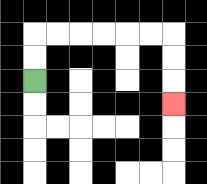{'start': '[1, 3]', 'end': '[7, 4]', 'path_directions': 'U,U,R,R,R,R,R,R,D,D,D', 'path_coordinates': '[[1, 3], [1, 2], [1, 1], [2, 1], [3, 1], [4, 1], [5, 1], [6, 1], [7, 1], [7, 2], [7, 3], [7, 4]]'}